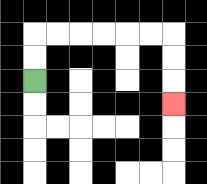{'start': '[1, 3]', 'end': '[7, 4]', 'path_directions': 'U,U,R,R,R,R,R,R,D,D,D', 'path_coordinates': '[[1, 3], [1, 2], [1, 1], [2, 1], [3, 1], [4, 1], [5, 1], [6, 1], [7, 1], [7, 2], [7, 3], [7, 4]]'}